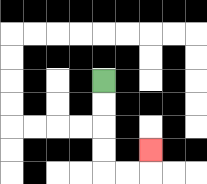{'start': '[4, 3]', 'end': '[6, 6]', 'path_directions': 'D,D,D,D,R,R,U', 'path_coordinates': '[[4, 3], [4, 4], [4, 5], [4, 6], [4, 7], [5, 7], [6, 7], [6, 6]]'}